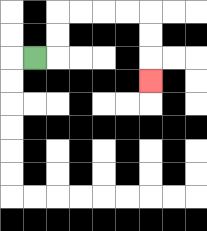{'start': '[1, 2]', 'end': '[6, 3]', 'path_directions': 'R,U,U,R,R,R,R,D,D,D', 'path_coordinates': '[[1, 2], [2, 2], [2, 1], [2, 0], [3, 0], [4, 0], [5, 0], [6, 0], [6, 1], [6, 2], [6, 3]]'}